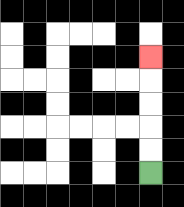{'start': '[6, 7]', 'end': '[6, 2]', 'path_directions': 'U,U,U,U,U', 'path_coordinates': '[[6, 7], [6, 6], [6, 5], [6, 4], [6, 3], [6, 2]]'}